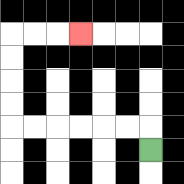{'start': '[6, 6]', 'end': '[3, 1]', 'path_directions': 'U,L,L,L,L,L,L,U,U,U,U,R,R,R', 'path_coordinates': '[[6, 6], [6, 5], [5, 5], [4, 5], [3, 5], [2, 5], [1, 5], [0, 5], [0, 4], [0, 3], [0, 2], [0, 1], [1, 1], [2, 1], [3, 1]]'}